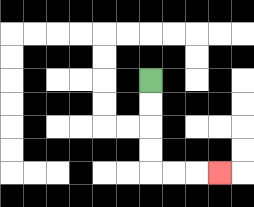{'start': '[6, 3]', 'end': '[9, 7]', 'path_directions': 'D,D,D,D,R,R,R', 'path_coordinates': '[[6, 3], [6, 4], [6, 5], [6, 6], [6, 7], [7, 7], [8, 7], [9, 7]]'}